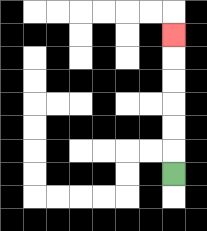{'start': '[7, 7]', 'end': '[7, 1]', 'path_directions': 'U,U,U,U,U,U', 'path_coordinates': '[[7, 7], [7, 6], [7, 5], [7, 4], [7, 3], [7, 2], [7, 1]]'}